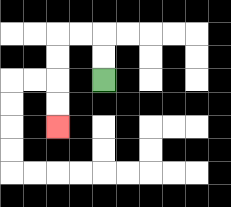{'start': '[4, 3]', 'end': '[2, 5]', 'path_directions': 'U,U,L,L,D,D,D,D', 'path_coordinates': '[[4, 3], [4, 2], [4, 1], [3, 1], [2, 1], [2, 2], [2, 3], [2, 4], [2, 5]]'}